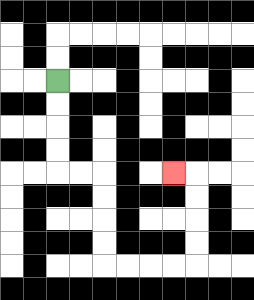{'start': '[2, 3]', 'end': '[7, 7]', 'path_directions': 'D,D,D,D,R,R,D,D,D,D,R,R,R,R,U,U,U,U,L', 'path_coordinates': '[[2, 3], [2, 4], [2, 5], [2, 6], [2, 7], [3, 7], [4, 7], [4, 8], [4, 9], [4, 10], [4, 11], [5, 11], [6, 11], [7, 11], [8, 11], [8, 10], [8, 9], [8, 8], [8, 7], [7, 7]]'}